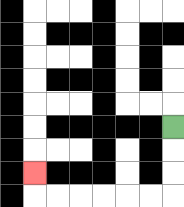{'start': '[7, 5]', 'end': '[1, 7]', 'path_directions': 'D,D,D,L,L,L,L,L,L,U', 'path_coordinates': '[[7, 5], [7, 6], [7, 7], [7, 8], [6, 8], [5, 8], [4, 8], [3, 8], [2, 8], [1, 8], [1, 7]]'}